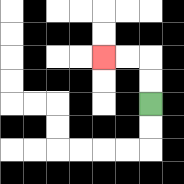{'start': '[6, 4]', 'end': '[4, 2]', 'path_directions': 'U,U,L,L', 'path_coordinates': '[[6, 4], [6, 3], [6, 2], [5, 2], [4, 2]]'}